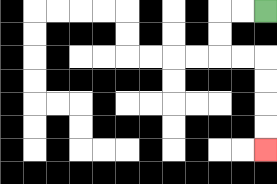{'start': '[11, 0]', 'end': '[11, 6]', 'path_directions': 'L,L,D,D,R,R,D,D,D,D', 'path_coordinates': '[[11, 0], [10, 0], [9, 0], [9, 1], [9, 2], [10, 2], [11, 2], [11, 3], [11, 4], [11, 5], [11, 6]]'}